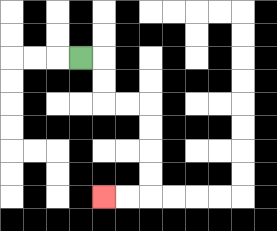{'start': '[3, 2]', 'end': '[4, 8]', 'path_directions': 'R,D,D,R,R,D,D,D,D,L,L', 'path_coordinates': '[[3, 2], [4, 2], [4, 3], [4, 4], [5, 4], [6, 4], [6, 5], [6, 6], [6, 7], [6, 8], [5, 8], [4, 8]]'}